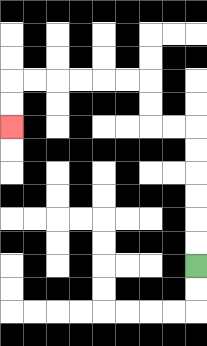{'start': '[8, 11]', 'end': '[0, 5]', 'path_directions': 'U,U,U,U,U,U,L,L,U,U,L,L,L,L,L,L,D,D', 'path_coordinates': '[[8, 11], [8, 10], [8, 9], [8, 8], [8, 7], [8, 6], [8, 5], [7, 5], [6, 5], [6, 4], [6, 3], [5, 3], [4, 3], [3, 3], [2, 3], [1, 3], [0, 3], [0, 4], [0, 5]]'}